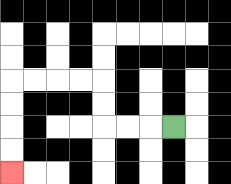{'start': '[7, 5]', 'end': '[0, 7]', 'path_directions': 'L,L,L,U,U,L,L,L,L,D,D,D,D', 'path_coordinates': '[[7, 5], [6, 5], [5, 5], [4, 5], [4, 4], [4, 3], [3, 3], [2, 3], [1, 3], [0, 3], [0, 4], [0, 5], [0, 6], [0, 7]]'}